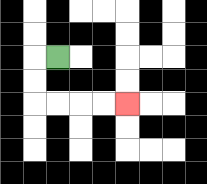{'start': '[2, 2]', 'end': '[5, 4]', 'path_directions': 'L,D,D,R,R,R,R', 'path_coordinates': '[[2, 2], [1, 2], [1, 3], [1, 4], [2, 4], [3, 4], [4, 4], [5, 4]]'}